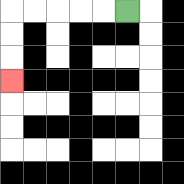{'start': '[5, 0]', 'end': '[0, 3]', 'path_directions': 'L,L,L,L,L,D,D,D', 'path_coordinates': '[[5, 0], [4, 0], [3, 0], [2, 0], [1, 0], [0, 0], [0, 1], [0, 2], [0, 3]]'}